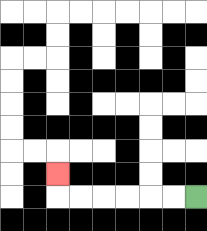{'start': '[8, 8]', 'end': '[2, 7]', 'path_directions': 'L,L,L,L,L,L,U', 'path_coordinates': '[[8, 8], [7, 8], [6, 8], [5, 8], [4, 8], [3, 8], [2, 8], [2, 7]]'}